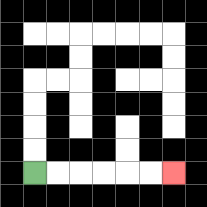{'start': '[1, 7]', 'end': '[7, 7]', 'path_directions': 'R,R,R,R,R,R', 'path_coordinates': '[[1, 7], [2, 7], [3, 7], [4, 7], [5, 7], [6, 7], [7, 7]]'}